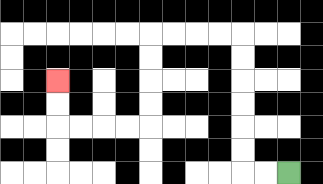{'start': '[12, 7]', 'end': '[2, 3]', 'path_directions': 'L,L,U,U,U,U,U,U,L,L,L,L,D,D,D,D,L,L,L,L,U,U', 'path_coordinates': '[[12, 7], [11, 7], [10, 7], [10, 6], [10, 5], [10, 4], [10, 3], [10, 2], [10, 1], [9, 1], [8, 1], [7, 1], [6, 1], [6, 2], [6, 3], [6, 4], [6, 5], [5, 5], [4, 5], [3, 5], [2, 5], [2, 4], [2, 3]]'}